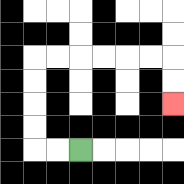{'start': '[3, 6]', 'end': '[7, 4]', 'path_directions': 'L,L,U,U,U,U,R,R,R,R,R,R,D,D', 'path_coordinates': '[[3, 6], [2, 6], [1, 6], [1, 5], [1, 4], [1, 3], [1, 2], [2, 2], [3, 2], [4, 2], [5, 2], [6, 2], [7, 2], [7, 3], [7, 4]]'}